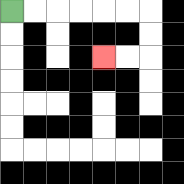{'start': '[0, 0]', 'end': '[4, 2]', 'path_directions': 'R,R,R,R,R,R,D,D,L,L', 'path_coordinates': '[[0, 0], [1, 0], [2, 0], [3, 0], [4, 0], [5, 0], [6, 0], [6, 1], [6, 2], [5, 2], [4, 2]]'}